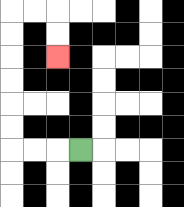{'start': '[3, 6]', 'end': '[2, 2]', 'path_directions': 'L,L,L,U,U,U,U,U,U,R,R,D,D', 'path_coordinates': '[[3, 6], [2, 6], [1, 6], [0, 6], [0, 5], [0, 4], [0, 3], [0, 2], [0, 1], [0, 0], [1, 0], [2, 0], [2, 1], [2, 2]]'}